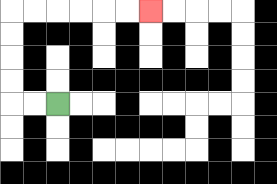{'start': '[2, 4]', 'end': '[6, 0]', 'path_directions': 'L,L,U,U,U,U,R,R,R,R,R,R', 'path_coordinates': '[[2, 4], [1, 4], [0, 4], [0, 3], [0, 2], [0, 1], [0, 0], [1, 0], [2, 0], [3, 0], [4, 0], [5, 0], [6, 0]]'}